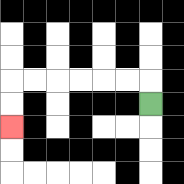{'start': '[6, 4]', 'end': '[0, 5]', 'path_directions': 'U,L,L,L,L,L,L,D,D', 'path_coordinates': '[[6, 4], [6, 3], [5, 3], [4, 3], [3, 3], [2, 3], [1, 3], [0, 3], [0, 4], [0, 5]]'}